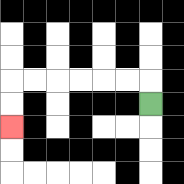{'start': '[6, 4]', 'end': '[0, 5]', 'path_directions': 'U,L,L,L,L,L,L,D,D', 'path_coordinates': '[[6, 4], [6, 3], [5, 3], [4, 3], [3, 3], [2, 3], [1, 3], [0, 3], [0, 4], [0, 5]]'}